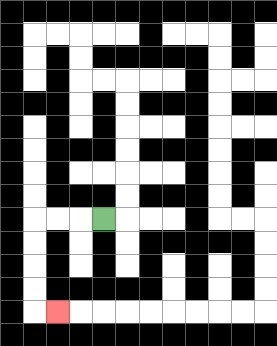{'start': '[4, 9]', 'end': '[2, 13]', 'path_directions': 'L,L,L,D,D,D,D,R', 'path_coordinates': '[[4, 9], [3, 9], [2, 9], [1, 9], [1, 10], [1, 11], [1, 12], [1, 13], [2, 13]]'}